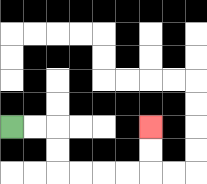{'start': '[0, 5]', 'end': '[6, 5]', 'path_directions': 'R,R,D,D,R,R,R,R,U,U', 'path_coordinates': '[[0, 5], [1, 5], [2, 5], [2, 6], [2, 7], [3, 7], [4, 7], [5, 7], [6, 7], [6, 6], [6, 5]]'}